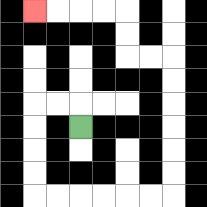{'start': '[3, 5]', 'end': '[1, 0]', 'path_directions': 'U,L,L,D,D,D,D,R,R,R,R,R,R,U,U,U,U,U,U,L,L,U,U,L,L,L,L', 'path_coordinates': '[[3, 5], [3, 4], [2, 4], [1, 4], [1, 5], [1, 6], [1, 7], [1, 8], [2, 8], [3, 8], [4, 8], [5, 8], [6, 8], [7, 8], [7, 7], [7, 6], [7, 5], [7, 4], [7, 3], [7, 2], [6, 2], [5, 2], [5, 1], [5, 0], [4, 0], [3, 0], [2, 0], [1, 0]]'}